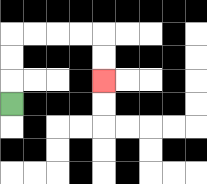{'start': '[0, 4]', 'end': '[4, 3]', 'path_directions': 'U,U,U,R,R,R,R,D,D', 'path_coordinates': '[[0, 4], [0, 3], [0, 2], [0, 1], [1, 1], [2, 1], [3, 1], [4, 1], [4, 2], [4, 3]]'}